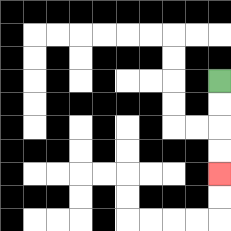{'start': '[9, 3]', 'end': '[9, 7]', 'path_directions': 'D,D,D,D', 'path_coordinates': '[[9, 3], [9, 4], [9, 5], [9, 6], [9, 7]]'}